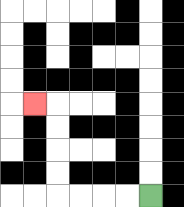{'start': '[6, 8]', 'end': '[1, 4]', 'path_directions': 'L,L,L,L,U,U,U,U,L', 'path_coordinates': '[[6, 8], [5, 8], [4, 8], [3, 8], [2, 8], [2, 7], [2, 6], [2, 5], [2, 4], [1, 4]]'}